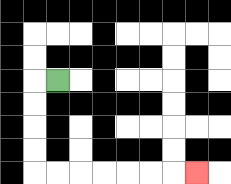{'start': '[2, 3]', 'end': '[8, 7]', 'path_directions': 'L,D,D,D,D,R,R,R,R,R,R,R', 'path_coordinates': '[[2, 3], [1, 3], [1, 4], [1, 5], [1, 6], [1, 7], [2, 7], [3, 7], [4, 7], [5, 7], [6, 7], [7, 7], [8, 7]]'}